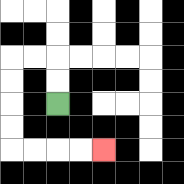{'start': '[2, 4]', 'end': '[4, 6]', 'path_directions': 'U,U,L,L,D,D,D,D,R,R,R,R', 'path_coordinates': '[[2, 4], [2, 3], [2, 2], [1, 2], [0, 2], [0, 3], [0, 4], [0, 5], [0, 6], [1, 6], [2, 6], [3, 6], [4, 6]]'}